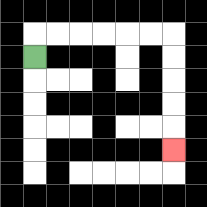{'start': '[1, 2]', 'end': '[7, 6]', 'path_directions': 'U,R,R,R,R,R,R,D,D,D,D,D', 'path_coordinates': '[[1, 2], [1, 1], [2, 1], [3, 1], [4, 1], [5, 1], [6, 1], [7, 1], [7, 2], [7, 3], [7, 4], [7, 5], [7, 6]]'}